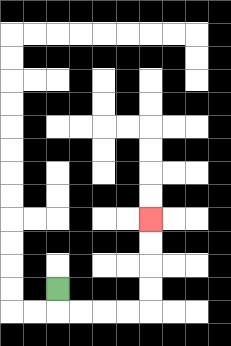{'start': '[2, 12]', 'end': '[6, 9]', 'path_directions': 'D,R,R,R,R,U,U,U,U', 'path_coordinates': '[[2, 12], [2, 13], [3, 13], [4, 13], [5, 13], [6, 13], [6, 12], [6, 11], [6, 10], [6, 9]]'}